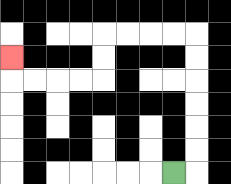{'start': '[7, 7]', 'end': '[0, 2]', 'path_directions': 'R,U,U,U,U,U,U,L,L,L,L,D,D,L,L,L,L,U', 'path_coordinates': '[[7, 7], [8, 7], [8, 6], [8, 5], [8, 4], [8, 3], [8, 2], [8, 1], [7, 1], [6, 1], [5, 1], [4, 1], [4, 2], [4, 3], [3, 3], [2, 3], [1, 3], [0, 3], [0, 2]]'}